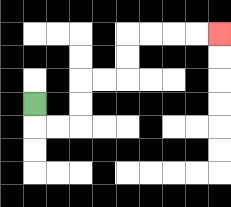{'start': '[1, 4]', 'end': '[9, 1]', 'path_directions': 'D,R,R,U,U,R,R,U,U,R,R,R,R', 'path_coordinates': '[[1, 4], [1, 5], [2, 5], [3, 5], [3, 4], [3, 3], [4, 3], [5, 3], [5, 2], [5, 1], [6, 1], [7, 1], [8, 1], [9, 1]]'}